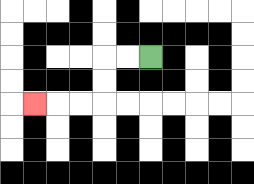{'start': '[6, 2]', 'end': '[1, 4]', 'path_directions': 'L,L,D,D,L,L,L', 'path_coordinates': '[[6, 2], [5, 2], [4, 2], [4, 3], [4, 4], [3, 4], [2, 4], [1, 4]]'}